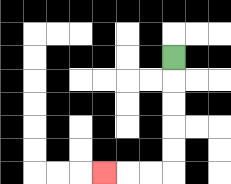{'start': '[7, 2]', 'end': '[4, 7]', 'path_directions': 'D,D,D,D,D,L,L,L', 'path_coordinates': '[[7, 2], [7, 3], [7, 4], [7, 5], [7, 6], [7, 7], [6, 7], [5, 7], [4, 7]]'}